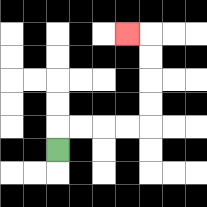{'start': '[2, 6]', 'end': '[5, 1]', 'path_directions': 'U,R,R,R,R,U,U,U,U,L', 'path_coordinates': '[[2, 6], [2, 5], [3, 5], [4, 5], [5, 5], [6, 5], [6, 4], [6, 3], [6, 2], [6, 1], [5, 1]]'}